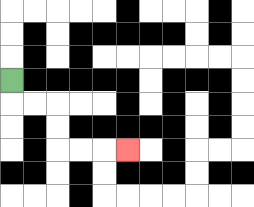{'start': '[0, 3]', 'end': '[5, 6]', 'path_directions': 'D,R,R,D,D,R,R,R', 'path_coordinates': '[[0, 3], [0, 4], [1, 4], [2, 4], [2, 5], [2, 6], [3, 6], [4, 6], [5, 6]]'}